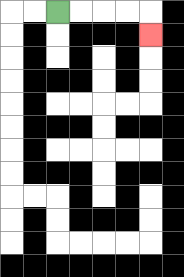{'start': '[2, 0]', 'end': '[6, 1]', 'path_directions': 'R,R,R,R,D', 'path_coordinates': '[[2, 0], [3, 0], [4, 0], [5, 0], [6, 0], [6, 1]]'}